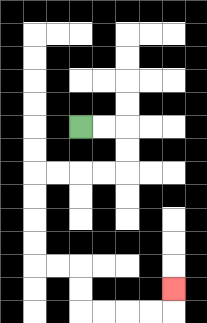{'start': '[3, 5]', 'end': '[7, 12]', 'path_directions': 'R,R,D,D,L,L,L,L,D,D,D,D,R,R,D,D,R,R,R,R,U', 'path_coordinates': '[[3, 5], [4, 5], [5, 5], [5, 6], [5, 7], [4, 7], [3, 7], [2, 7], [1, 7], [1, 8], [1, 9], [1, 10], [1, 11], [2, 11], [3, 11], [3, 12], [3, 13], [4, 13], [5, 13], [6, 13], [7, 13], [7, 12]]'}